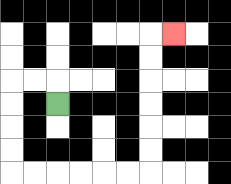{'start': '[2, 4]', 'end': '[7, 1]', 'path_directions': 'U,L,L,D,D,D,D,R,R,R,R,R,R,U,U,U,U,U,U,R', 'path_coordinates': '[[2, 4], [2, 3], [1, 3], [0, 3], [0, 4], [0, 5], [0, 6], [0, 7], [1, 7], [2, 7], [3, 7], [4, 7], [5, 7], [6, 7], [6, 6], [6, 5], [6, 4], [6, 3], [6, 2], [6, 1], [7, 1]]'}